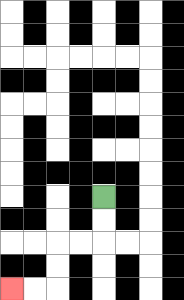{'start': '[4, 8]', 'end': '[0, 12]', 'path_directions': 'D,D,L,L,D,D,L,L', 'path_coordinates': '[[4, 8], [4, 9], [4, 10], [3, 10], [2, 10], [2, 11], [2, 12], [1, 12], [0, 12]]'}